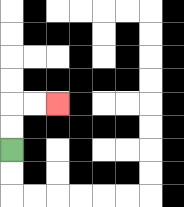{'start': '[0, 6]', 'end': '[2, 4]', 'path_directions': 'U,U,R,R', 'path_coordinates': '[[0, 6], [0, 5], [0, 4], [1, 4], [2, 4]]'}